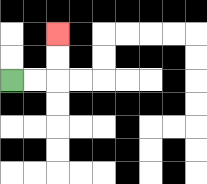{'start': '[0, 3]', 'end': '[2, 1]', 'path_directions': 'R,R,U,U', 'path_coordinates': '[[0, 3], [1, 3], [2, 3], [2, 2], [2, 1]]'}